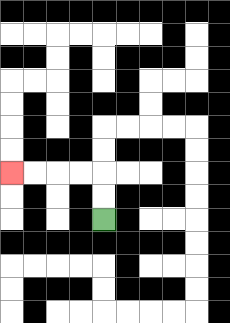{'start': '[4, 9]', 'end': '[0, 7]', 'path_directions': 'U,U,L,L,L,L', 'path_coordinates': '[[4, 9], [4, 8], [4, 7], [3, 7], [2, 7], [1, 7], [0, 7]]'}